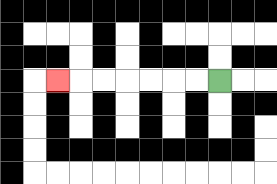{'start': '[9, 3]', 'end': '[2, 3]', 'path_directions': 'L,L,L,L,L,L,L', 'path_coordinates': '[[9, 3], [8, 3], [7, 3], [6, 3], [5, 3], [4, 3], [3, 3], [2, 3]]'}